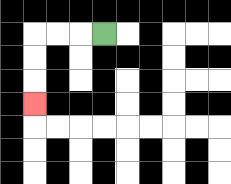{'start': '[4, 1]', 'end': '[1, 4]', 'path_directions': 'L,L,L,D,D,D', 'path_coordinates': '[[4, 1], [3, 1], [2, 1], [1, 1], [1, 2], [1, 3], [1, 4]]'}